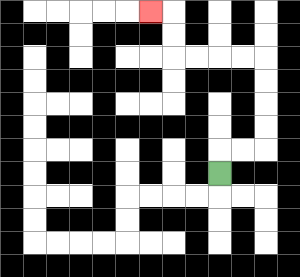{'start': '[9, 7]', 'end': '[6, 0]', 'path_directions': 'U,R,R,U,U,U,U,L,L,L,L,U,U,L', 'path_coordinates': '[[9, 7], [9, 6], [10, 6], [11, 6], [11, 5], [11, 4], [11, 3], [11, 2], [10, 2], [9, 2], [8, 2], [7, 2], [7, 1], [7, 0], [6, 0]]'}